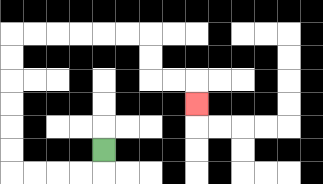{'start': '[4, 6]', 'end': '[8, 4]', 'path_directions': 'D,L,L,L,L,U,U,U,U,U,U,R,R,R,R,R,R,D,D,R,R,D', 'path_coordinates': '[[4, 6], [4, 7], [3, 7], [2, 7], [1, 7], [0, 7], [0, 6], [0, 5], [0, 4], [0, 3], [0, 2], [0, 1], [1, 1], [2, 1], [3, 1], [4, 1], [5, 1], [6, 1], [6, 2], [6, 3], [7, 3], [8, 3], [8, 4]]'}